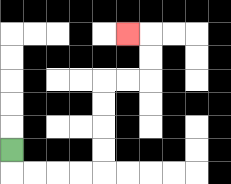{'start': '[0, 6]', 'end': '[5, 1]', 'path_directions': 'D,R,R,R,R,U,U,U,U,R,R,U,U,L', 'path_coordinates': '[[0, 6], [0, 7], [1, 7], [2, 7], [3, 7], [4, 7], [4, 6], [4, 5], [4, 4], [4, 3], [5, 3], [6, 3], [6, 2], [6, 1], [5, 1]]'}